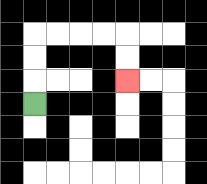{'start': '[1, 4]', 'end': '[5, 3]', 'path_directions': 'U,U,U,R,R,R,R,D,D', 'path_coordinates': '[[1, 4], [1, 3], [1, 2], [1, 1], [2, 1], [3, 1], [4, 1], [5, 1], [5, 2], [5, 3]]'}